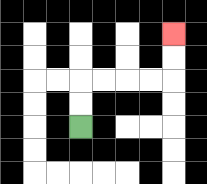{'start': '[3, 5]', 'end': '[7, 1]', 'path_directions': 'U,U,R,R,R,R,U,U', 'path_coordinates': '[[3, 5], [3, 4], [3, 3], [4, 3], [5, 3], [6, 3], [7, 3], [7, 2], [7, 1]]'}